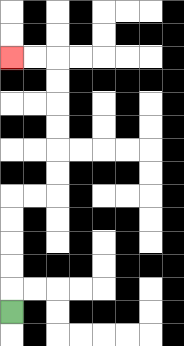{'start': '[0, 13]', 'end': '[0, 2]', 'path_directions': 'U,U,U,U,U,R,R,U,U,U,U,U,U,L,L', 'path_coordinates': '[[0, 13], [0, 12], [0, 11], [0, 10], [0, 9], [0, 8], [1, 8], [2, 8], [2, 7], [2, 6], [2, 5], [2, 4], [2, 3], [2, 2], [1, 2], [0, 2]]'}